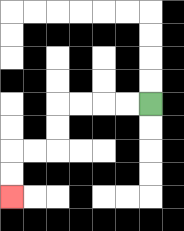{'start': '[6, 4]', 'end': '[0, 8]', 'path_directions': 'L,L,L,L,D,D,L,L,D,D', 'path_coordinates': '[[6, 4], [5, 4], [4, 4], [3, 4], [2, 4], [2, 5], [2, 6], [1, 6], [0, 6], [0, 7], [0, 8]]'}